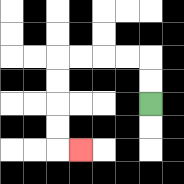{'start': '[6, 4]', 'end': '[3, 6]', 'path_directions': 'U,U,L,L,L,L,D,D,D,D,R', 'path_coordinates': '[[6, 4], [6, 3], [6, 2], [5, 2], [4, 2], [3, 2], [2, 2], [2, 3], [2, 4], [2, 5], [2, 6], [3, 6]]'}